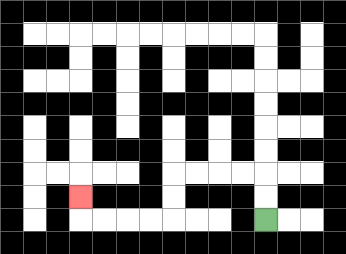{'start': '[11, 9]', 'end': '[3, 8]', 'path_directions': 'U,U,L,L,L,L,D,D,L,L,L,L,U', 'path_coordinates': '[[11, 9], [11, 8], [11, 7], [10, 7], [9, 7], [8, 7], [7, 7], [7, 8], [7, 9], [6, 9], [5, 9], [4, 9], [3, 9], [3, 8]]'}